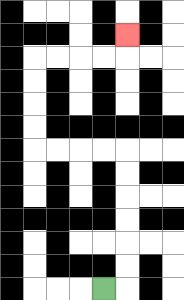{'start': '[4, 12]', 'end': '[5, 1]', 'path_directions': 'R,U,U,U,U,U,U,L,L,L,L,U,U,U,U,R,R,R,R,U', 'path_coordinates': '[[4, 12], [5, 12], [5, 11], [5, 10], [5, 9], [5, 8], [5, 7], [5, 6], [4, 6], [3, 6], [2, 6], [1, 6], [1, 5], [1, 4], [1, 3], [1, 2], [2, 2], [3, 2], [4, 2], [5, 2], [5, 1]]'}